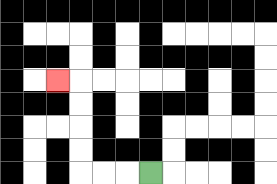{'start': '[6, 7]', 'end': '[2, 3]', 'path_directions': 'L,L,L,U,U,U,U,L', 'path_coordinates': '[[6, 7], [5, 7], [4, 7], [3, 7], [3, 6], [3, 5], [3, 4], [3, 3], [2, 3]]'}